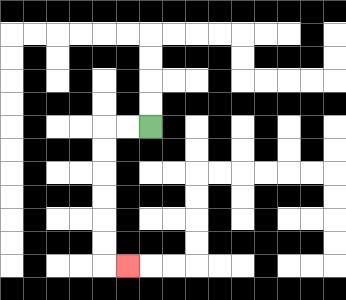{'start': '[6, 5]', 'end': '[5, 11]', 'path_directions': 'L,L,D,D,D,D,D,D,R', 'path_coordinates': '[[6, 5], [5, 5], [4, 5], [4, 6], [4, 7], [4, 8], [4, 9], [4, 10], [4, 11], [5, 11]]'}